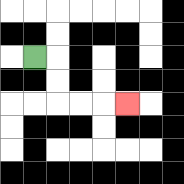{'start': '[1, 2]', 'end': '[5, 4]', 'path_directions': 'R,D,D,R,R,R', 'path_coordinates': '[[1, 2], [2, 2], [2, 3], [2, 4], [3, 4], [4, 4], [5, 4]]'}